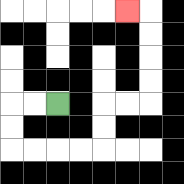{'start': '[2, 4]', 'end': '[5, 0]', 'path_directions': 'L,L,D,D,R,R,R,R,U,U,R,R,U,U,U,U,L', 'path_coordinates': '[[2, 4], [1, 4], [0, 4], [0, 5], [0, 6], [1, 6], [2, 6], [3, 6], [4, 6], [4, 5], [4, 4], [5, 4], [6, 4], [6, 3], [6, 2], [6, 1], [6, 0], [5, 0]]'}